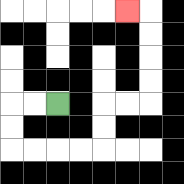{'start': '[2, 4]', 'end': '[5, 0]', 'path_directions': 'L,L,D,D,R,R,R,R,U,U,R,R,U,U,U,U,L', 'path_coordinates': '[[2, 4], [1, 4], [0, 4], [0, 5], [0, 6], [1, 6], [2, 6], [3, 6], [4, 6], [4, 5], [4, 4], [5, 4], [6, 4], [6, 3], [6, 2], [6, 1], [6, 0], [5, 0]]'}